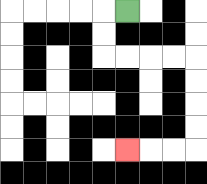{'start': '[5, 0]', 'end': '[5, 6]', 'path_directions': 'L,D,D,R,R,R,R,D,D,D,D,L,L,L', 'path_coordinates': '[[5, 0], [4, 0], [4, 1], [4, 2], [5, 2], [6, 2], [7, 2], [8, 2], [8, 3], [8, 4], [8, 5], [8, 6], [7, 6], [6, 6], [5, 6]]'}